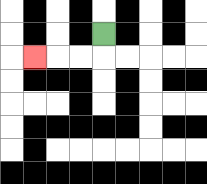{'start': '[4, 1]', 'end': '[1, 2]', 'path_directions': 'D,L,L,L', 'path_coordinates': '[[4, 1], [4, 2], [3, 2], [2, 2], [1, 2]]'}